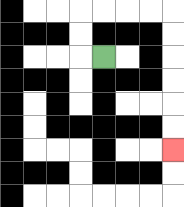{'start': '[4, 2]', 'end': '[7, 6]', 'path_directions': 'L,U,U,R,R,R,R,D,D,D,D,D,D', 'path_coordinates': '[[4, 2], [3, 2], [3, 1], [3, 0], [4, 0], [5, 0], [6, 0], [7, 0], [7, 1], [7, 2], [7, 3], [7, 4], [7, 5], [7, 6]]'}